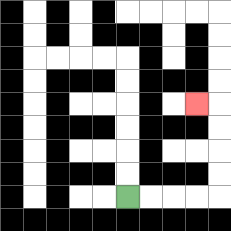{'start': '[5, 8]', 'end': '[8, 4]', 'path_directions': 'R,R,R,R,U,U,U,U,L', 'path_coordinates': '[[5, 8], [6, 8], [7, 8], [8, 8], [9, 8], [9, 7], [9, 6], [9, 5], [9, 4], [8, 4]]'}